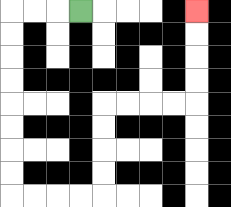{'start': '[3, 0]', 'end': '[8, 0]', 'path_directions': 'L,L,L,D,D,D,D,D,D,D,D,R,R,R,R,U,U,U,U,R,R,R,R,U,U,U,U', 'path_coordinates': '[[3, 0], [2, 0], [1, 0], [0, 0], [0, 1], [0, 2], [0, 3], [0, 4], [0, 5], [0, 6], [0, 7], [0, 8], [1, 8], [2, 8], [3, 8], [4, 8], [4, 7], [4, 6], [4, 5], [4, 4], [5, 4], [6, 4], [7, 4], [8, 4], [8, 3], [8, 2], [8, 1], [8, 0]]'}